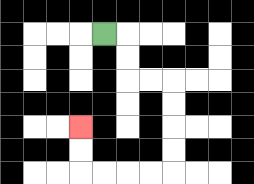{'start': '[4, 1]', 'end': '[3, 5]', 'path_directions': 'R,D,D,R,R,D,D,D,D,L,L,L,L,U,U', 'path_coordinates': '[[4, 1], [5, 1], [5, 2], [5, 3], [6, 3], [7, 3], [7, 4], [7, 5], [7, 6], [7, 7], [6, 7], [5, 7], [4, 7], [3, 7], [3, 6], [3, 5]]'}